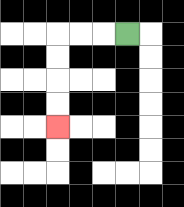{'start': '[5, 1]', 'end': '[2, 5]', 'path_directions': 'L,L,L,D,D,D,D', 'path_coordinates': '[[5, 1], [4, 1], [3, 1], [2, 1], [2, 2], [2, 3], [2, 4], [2, 5]]'}